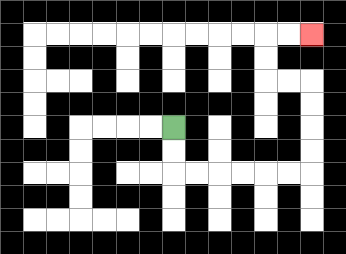{'start': '[7, 5]', 'end': '[13, 1]', 'path_directions': 'D,D,R,R,R,R,R,R,U,U,U,U,L,L,U,U,R,R', 'path_coordinates': '[[7, 5], [7, 6], [7, 7], [8, 7], [9, 7], [10, 7], [11, 7], [12, 7], [13, 7], [13, 6], [13, 5], [13, 4], [13, 3], [12, 3], [11, 3], [11, 2], [11, 1], [12, 1], [13, 1]]'}